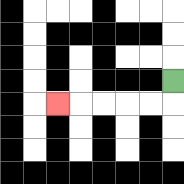{'start': '[7, 3]', 'end': '[2, 4]', 'path_directions': 'D,L,L,L,L,L', 'path_coordinates': '[[7, 3], [7, 4], [6, 4], [5, 4], [4, 4], [3, 4], [2, 4]]'}